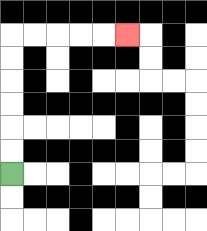{'start': '[0, 7]', 'end': '[5, 1]', 'path_directions': 'U,U,U,U,U,U,R,R,R,R,R', 'path_coordinates': '[[0, 7], [0, 6], [0, 5], [0, 4], [0, 3], [0, 2], [0, 1], [1, 1], [2, 1], [3, 1], [4, 1], [5, 1]]'}